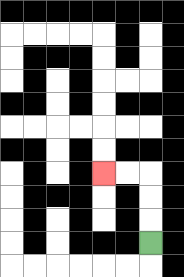{'start': '[6, 10]', 'end': '[4, 7]', 'path_directions': 'U,U,U,L,L', 'path_coordinates': '[[6, 10], [6, 9], [6, 8], [6, 7], [5, 7], [4, 7]]'}